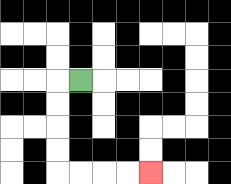{'start': '[3, 3]', 'end': '[6, 7]', 'path_directions': 'L,D,D,D,D,R,R,R,R', 'path_coordinates': '[[3, 3], [2, 3], [2, 4], [2, 5], [2, 6], [2, 7], [3, 7], [4, 7], [5, 7], [6, 7]]'}